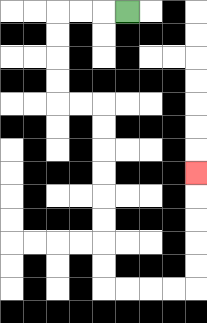{'start': '[5, 0]', 'end': '[8, 7]', 'path_directions': 'L,L,L,D,D,D,D,R,R,D,D,D,D,D,D,D,D,R,R,R,R,U,U,U,U,U', 'path_coordinates': '[[5, 0], [4, 0], [3, 0], [2, 0], [2, 1], [2, 2], [2, 3], [2, 4], [3, 4], [4, 4], [4, 5], [4, 6], [4, 7], [4, 8], [4, 9], [4, 10], [4, 11], [4, 12], [5, 12], [6, 12], [7, 12], [8, 12], [8, 11], [8, 10], [8, 9], [8, 8], [8, 7]]'}